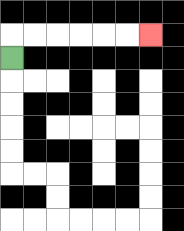{'start': '[0, 2]', 'end': '[6, 1]', 'path_directions': 'U,R,R,R,R,R,R', 'path_coordinates': '[[0, 2], [0, 1], [1, 1], [2, 1], [3, 1], [4, 1], [5, 1], [6, 1]]'}